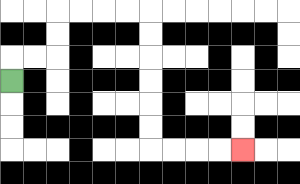{'start': '[0, 3]', 'end': '[10, 6]', 'path_directions': 'U,R,R,U,U,R,R,R,R,D,D,D,D,D,D,R,R,R,R', 'path_coordinates': '[[0, 3], [0, 2], [1, 2], [2, 2], [2, 1], [2, 0], [3, 0], [4, 0], [5, 0], [6, 0], [6, 1], [6, 2], [6, 3], [6, 4], [6, 5], [6, 6], [7, 6], [8, 6], [9, 6], [10, 6]]'}